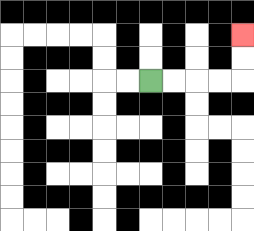{'start': '[6, 3]', 'end': '[10, 1]', 'path_directions': 'R,R,R,R,U,U', 'path_coordinates': '[[6, 3], [7, 3], [8, 3], [9, 3], [10, 3], [10, 2], [10, 1]]'}